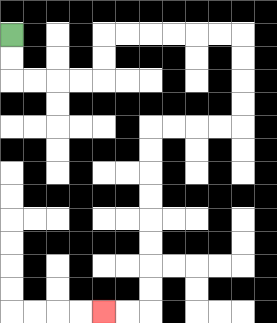{'start': '[0, 1]', 'end': '[4, 13]', 'path_directions': 'D,D,R,R,R,R,U,U,R,R,R,R,R,R,D,D,D,D,L,L,L,L,D,D,D,D,D,D,D,D,L,L', 'path_coordinates': '[[0, 1], [0, 2], [0, 3], [1, 3], [2, 3], [3, 3], [4, 3], [4, 2], [4, 1], [5, 1], [6, 1], [7, 1], [8, 1], [9, 1], [10, 1], [10, 2], [10, 3], [10, 4], [10, 5], [9, 5], [8, 5], [7, 5], [6, 5], [6, 6], [6, 7], [6, 8], [6, 9], [6, 10], [6, 11], [6, 12], [6, 13], [5, 13], [4, 13]]'}